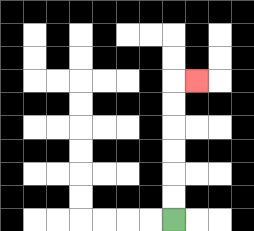{'start': '[7, 9]', 'end': '[8, 3]', 'path_directions': 'U,U,U,U,U,U,R', 'path_coordinates': '[[7, 9], [7, 8], [7, 7], [7, 6], [7, 5], [7, 4], [7, 3], [8, 3]]'}